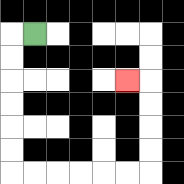{'start': '[1, 1]', 'end': '[5, 3]', 'path_directions': 'L,D,D,D,D,D,D,R,R,R,R,R,R,U,U,U,U,L', 'path_coordinates': '[[1, 1], [0, 1], [0, 2], [0, 3], [0, 4], [0, 5], [0, 6], [0, 7], [1, 7], [2, 7], [3, 7], [4, 7], [5, 7], [6, 7], [6, 6], [6, 5], [6, 4], [6, 3], [5, 3]]'}